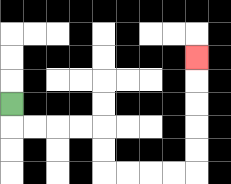{'start': '[0, 4]', 'end': '[8, 2]', 'path_directions': 'D,R,R,R,R,D,D,R,R,R,R,U,U,U,U,U', 'path_coordinates': '[[0, 4], [0, 5], [1, 5], [2, 5], [3, 5], [4, 5], [4, 6], [4, 7], [5, 7], [6, 7], [7, 7], [8, 7], [8, 6], [8, 5], [8, 4], [8, 3], [8, 2]]'}